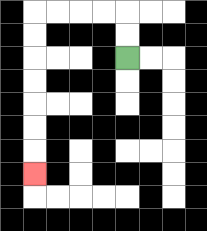{'start': '[5, 2]', 'end': '[1, 7]', 'path_directions': 'U,U,L,L,L,L,D,D,D,D,D,D,D', 'path_coordinates': '[[5, 2], [5, 1], [5, 0], [4, 0], [3, 0], [2, 0], [1, 0], [1, 1], [1, 2], [1, 3], [1, 4], [1, 5], [1, 6], [1, 7]]'}